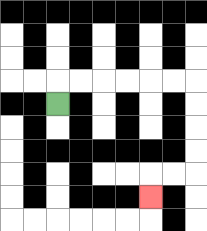{'start': '[2, 4]', 'end': '[6, 8]', 'path_directions': 'U,R,R,R,R,R,R,D,D,D,D,L,L,D', 'path_coordinates': '[[2, 4], [2, 3], [3, 3], [4, 3], [5, 3], [6, 3], [7, 3], [8, 3], [8, 4], [8, 5], [8, 6], [8, 7], [7, 7], [6, 7], [6, 8]]'}